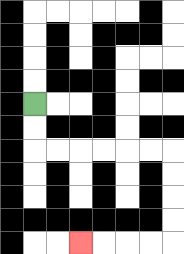{'start': '[1, 4]', 'end': '[3, 10]', 'path_directions': 'D,D,R,R,R,R,R,R,D,D,D,D,L,L,L,L', 'path_coordinates': '[[1, 4], [1, 5], [1, 6], [2, 6], [3, 6], [4, 6], [5, 6], [6, 6], [7, 6], [7, 7], [7, 8], [7, 9], [7, 10], [6, 10], [5, 10], [4, 10], [3, 10]]'}